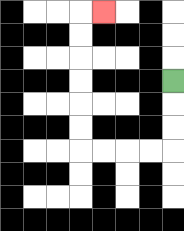{'start': '[7, 3]', 'end': '[4, 0]', 'path_directions': 'D,D,D,L,L,L,L,U,U,U,U,U,U,R', 'path_coordinates': '[[7, 3], [7, 4], [7, 5], [7, 6], [6, 6], [5, 6], [4, 6], [3, 6], [3, 5], [3, 4], [3, 3], [3, 2], [3, 1], [3, 0], [4, 0]]'}